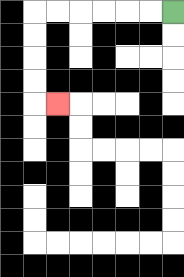{'start': '[7, 0]', 'end': '[2, 4]', 'path_directions': 'L,L,L,L,L,L,D,D,D,D,R', 'path_coordinates': '[[7, 0], [6, 0], [5, 0], [4, 0], [3, 0], [2, 0], [1, 0], [1, 1], [1, 2], [1, 3], [1, 4], [2, 4]]'}